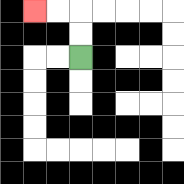{'start': '[3, 2]', 'end': '[1, 0]', 'path_directions': 'U,U,L,L', 'path_coordinates': '[[3, 2], [3, 1], [3, 0], [2, 0], [1, 0]]'}